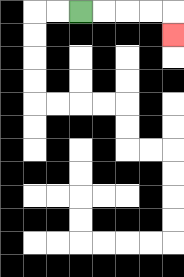{'start': '[3, 0]', 'end': '[7, 1]', 'path_directions': 'R,R,R,R,D', 'path_coordinates': '[[3, 0], [4, 0], [5, 0], [6, 0], [7, 0], [7, 1]]'}